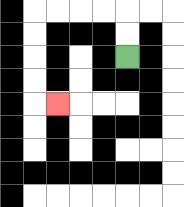{'start': '[5, 2]', 'end': '[2, 4]', 'path_directions': 'U,U,L,L,L,L,D,D,D,D,R', 'path_coordinates': '[[5, 2], [5, 1], [5, 0], [4, 0], [3, 0], [2, 0], [1, 0], [1, 1], [1, 2], [1, 3], [1, 4], [2, 4]]'}